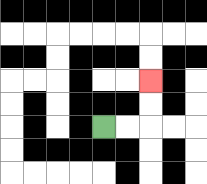{'start': '[4, 5]', 'end': '[6, 3]', 'path_directions': 'R,R,U,U', 'path_coordinates': '[[4, 5], [5, 5], [6, 5], [6, 4], [6, 3]]'}